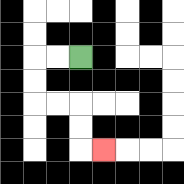{'start': '[3, 2]', 'end': '[4, 6]', 'path_directions': 'L,L,D,D,R,R,D,D,R', 'path_coordinates': '[[3, 2], [2, 2], [1, 2], [1, 3], [1, 4], [2, 4], [3, 4], [3, 5], [3, 6], [4, 6]]'}